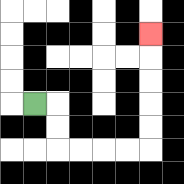{'start': '[1, 4]', 'end': '[6, 1]', 'path_directions': 'R,D,D,R,R,R,R,U,U,U,U,U', 'path_coordinates': '[[1, 4], [2, 4], [2, 5], [2, 6], [3, 6], [4, 6], [5, 6], [6, 6], [6, 5], [6, 4], [6, 3], [6, 2], [6, 1]]'}